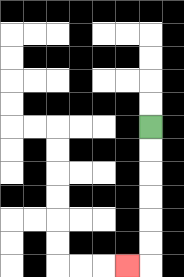{'start': '[6, 5]', 'end': '[5, 11]', 'path_directions': 'D,D,D,D,D,D,L', 'path_coordinates': '[[6, 5], [6, 6], [6, 7], [6, 8], [6, 9], [6, 10], [6, 11], [5, 11]]'}